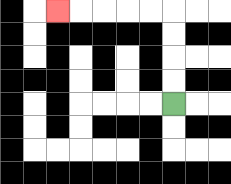{'start': '[7, 4]', 'end': '[2, 0]', 'path_directions': 'U,U,U,U,L,L,L,L,L', 'path_coordinates': '[[7, 4], [7, 3], [7, 2], [7, 1], [7, 0], [6, 0], [5, 0], [4, 0], [3, 0], [2, 0]]'}